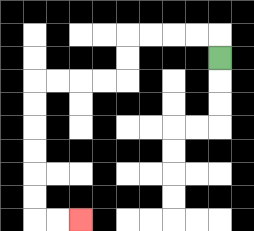{'start': '[9, 2]', 'end': '[3, 9]', 'path_directions': 'U,L,L,L,L,D,D,L,L,L,L,D,D,D,D,D,D,R,R', 'path_coordinates': '[[9, 2], [9, 1], [8, 1], [7, 1], [6, 1], [5, 1], [5, 2], [5, 3], [4, 3], [3, 3], [2, 3], [1, 3], [1, 4], [1, 5], [1, 6], [1, 7], [1, 8], [1, 9], [2, 9], [3, 9]]'}